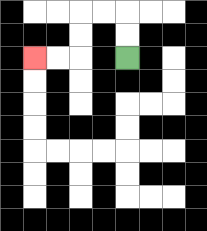{'start': '[5, 2]', 'end': '[1, 2]', 'path_directions': 'U,U,L,L,D,D,L,L', 'path_coordinates': '[[5, 2], [5, 1], [5, 0], [4, 0], [3, 0], [3, 1], [3, 2], [2, 2], [1, 2]]'}